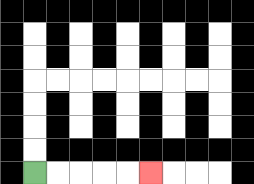{'start': '[1, 7]', 'end': '[6, 7]', 'path_directions': 'R,R,R,R,R', 'path_coordinates': '[[1, 7], [2, 7], [3, 7], [4, 7], [5, 7], [6, 7]]'}